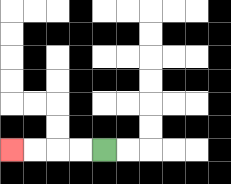{'start': '[4, 6]', 'end': '[0, 6]', 'path_directions': 'L,L,L,L', 'path_coordinates': '[[4, 6], [3, 6], [2, 6], [1, 6], [0, 6]]'}